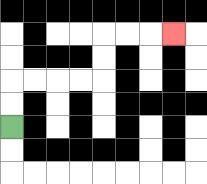{'start': '[0, 5]', 'end': '[7, 1]', 'path_directions': 'U,U,R,R,R,R,U,U,R,R,R', 'path_coordinates': '[[0, 5], [0, 4], [0, 3], [1, 3], [2, 3], [3, 3], [4, 3], [4, 2], [4, 1], [5, 1], [6, 1], [7, 1]]'}